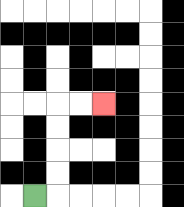{'start': '[1, 8]', 'end': '[4, 4]', 'path_directions': 'R,U,U,U,U,R,R', 'path_coordinates': '[[1, 8], [2, 8], [2, 7], [2, 6], [2, 5], [2, 4], [3, 4], [4, 4]]'}